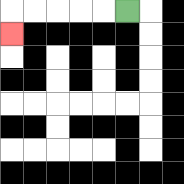{'start': '[5, 0]', 'end': '[0, 1]', 'path_directions': 'L,L,L,L,L,D', 'path_coordinates': '[[5, 0], [4, 0], [3, 0], [2, 0], [1, 0], [0, 0], [0, 1]]'}